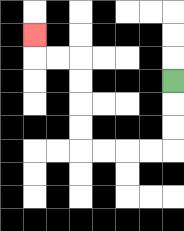{'start': '[7, 3]', 'end': '[1, 1]', 'path_directions': 'D,D,D,L,L,L,L,U,U,U,U,L,L,U', 'path_coordinates': '[[7, 3], [7, 4], [7, 5], [7, 6], [6, 6], [5, 6], [4, 6], [3, 6], [3, 5], [3, 4], [3, 3], [3, 2], [2, 2], [1, 2], [1, 1]]'}